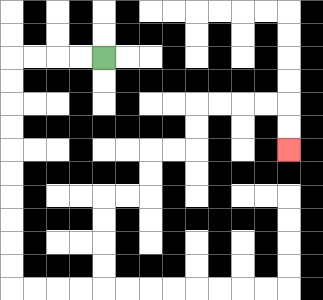{'start': '[4, 2]', 'end': '[12, 6]', 'path_directions': 'L,L,L,L,D,D,D,D,D,D,D,D,D,D,R,R,R,R,U,U,U,U,R,R,U,U,R,R,U,U,R,R,R,R,D,D', 'path_coordinates': '[[4, 2], [3, 2], [2, 2], [1, 2], [0, 2], [0, 3], [0, 4], [0, 5], [0, 6], [0, 7], [0, 8], [0, 9], [0, 10], [0, 11], [0, 12], [1, 12], [2, 12], [3, 12], [4, 12], [4, 11], [4, 10], [4, 9], [4, 8], [5, 8], [6, 8], [6, 7], [6, 6], [7, 6], [8, 6], [8, 5], [8, 4], [9, 4], [10, 4], [11, 4], [12, 4], [12, 5], [12, 6]]'}